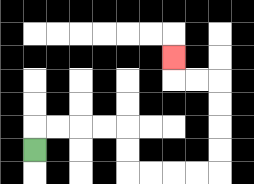{'start': '[1, 6]', 'end': '[7, 2]', 'path_directions': 'U,R,R,R,R,D,D,R,R,R,R,U,U,U,U,L,L,U', 'path_coordinates': '[[1, 6], [1, 5], [2, 5], [3, 5], [4, 5], [5, 5], [5, 6], [5, 7], [6, 7], [7, 7], [8, 7], [9, 7], [9, 6], [9, 5], [9, 4], [9, 3], [8, 3], [7, 3], [7, 2]]'}